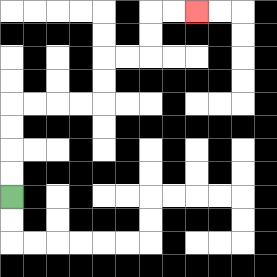{'start': '[0, 8]', 'end': '[8, 0]', 'path_directions': 'U,U,U,U,R,R,R,R,U,U,R,R,U,U,R,R', 'path_coordinates': '[[0, 8], [0, 7], [0, 6], [0, 5], [0, 4], [1, 4], [2, 4], [3, 4], [4, 4], [4, 3], [4, 2], [5, 2], [6, 2], [6, 1], [6, 0], [7, 0], [8, 0]]'}